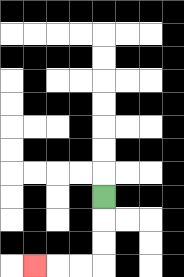{'start': '[4, 8]', 'end': '[1, 11]', 'path_directions': 'D,D,D,L,L,L', 'path_coordinates': '[[4, 8], [4, 9], [4, 10], [4, 11], [3, 11], [2, 11], [1, 11]]'}